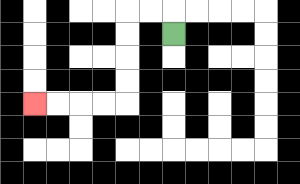{'start': '[7, 1]', 'end': '[1, 4]', 'path_directions': 'U,L,L,D,D,D,D,L,L,L,L', 'path_coordinates': '[[7, 1], [7, 0], [6, 0], [5, 0], [5, 1], [5, 2], [5, 3], [5, 4], [4, 4], [3, 4], [2, 4], [1, 4]]'}